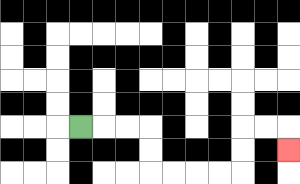{'start': '[3, 5]', 'end': '[12, 6]', 'path_directions': 'R,R,R,D,D,R,R,R,R,U,U,R,R,D', 'path_coordinates': '[[3, 5], [4, 5], [5, 5], [6, 5], [6, 6], [6, 7], [7, 7], [8, 7], [9, 7], [10, 7], [10, 6], [10, 5], [11, 5], [12, 5], [12, 6]]'}